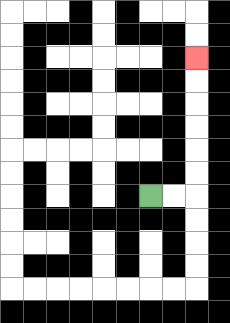{'start': '[6, 8]', 'end': '[8, 2]', 'path_directions': 'R,R,U,U,U,U,U,U', 'path_coordinates': '[[6, 8], [7, 8], [8, 8], [8, 7], [8, 6], [8, 5], [8, 4], [8, 3], [8, 2]]'}